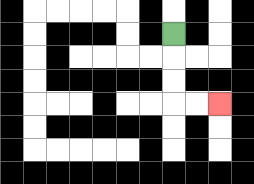{'start': '[7, 1]', 'end': '[9, 4]', 'path_directions': 'D,D,D,R,R', 'path_coordinates': '[[7, 1], [7, 2], [7, 3], [7, 4], [8, 4], [9, 4]]'}